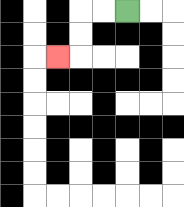{'start': '[5, 0]', 'end': '[2, 2]', 'path_directions': 'L,L,D,D,L', 'path_coordinates': '[[5, 0], [4, 0], [3, 0], [3, 1], [3, 2], [2, 2]]'}